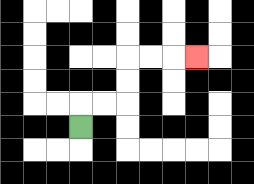{'start': '[3, 5]', 'end': '[8, 2]', 'path_directions': 'U,R,R,U,U,R,R,R', 'path_coordinates': '[[3, 5], [3, 4], [4, 4], [5, 4], [5, 3], [5, 2], [6, 2], [7, 2], [8, 2]]'}